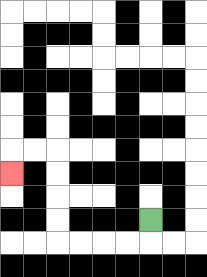{'start': '[6, 9]', 'end': '[0, 7]', 'path_directions': 'D,L,L,L,L,U,U,U,U,L,L,D', 'path_coordinates': '[[6, 9], [6, 10], [5, 10], [4, 10], [3, 10], [2, 10], [2, 9], [2, 8], [2, 7], [2, 6], [1, 6], [0, 6], [0, 7]]'}